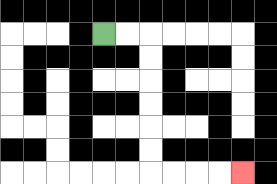{'start': '[4, 1]', 'end': '[10, 7]', 'path_directions': 'R,R,D,D,D,D,D,D,R,R,R,R', 'path_coordinates': '[[4, 1], [5, 1], [6, 1], [6, 2], [6, 3], [6, 4], [6, 5], [6, 6], [6, 7], [7, 7], [8, 7], [9, 7], [10, 7]]'}